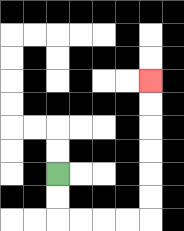{'start': '[2, 7]', 'end': '[6, 3]', 'path_directions': 'D,D,R,R,R,R,U,U,U,U,U,U', 'path_coordinates': '[[2, 7], [2, 8], [2, 9], [3, 9], [4, 9], [5, 9], [6, 9], [6, 8], [6, 7], [6, 6], [6, 5], [6, 4], [6, 3]]'}